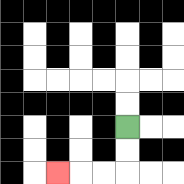{'start': '[5, 5]', 'end': '[2, 7]', 'path_directions': 'D,D,L,L,L', 'path_coordinates': '[[5, 5], [5, 6], [5, 7], [4, 7], [3, 7], [2, 7]]'}